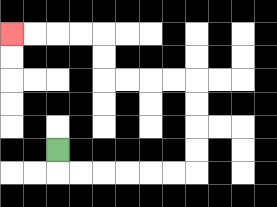{'start': '[2, 6]', 'end': '[0, 1]', 'path_directions': 'D,R,R,R,R,R,R,U,U,U,U,L,L,L,L,U,U,L,L,L,L', 'path_coordinates': '[[2, 6], [2, 7], [3, 7], [4, 7], [5, 7], [6, 7], [7, 7], [8, 7], [8, 6], [8, 5], [8, 4], [8, 3], [7, 3], [6, 3], [5, 3], [4, 3], [4, 2], [4, 1], [3, 1], [2, 1], [1, 1], [0, 1]]'}